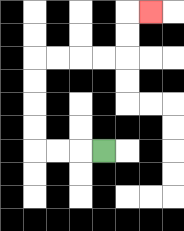{'start': '[4, 6]', 'end': '[6, 0]', 'path_directions': 'L,L,L,U,U,U,U,R,R,R,R,U,U,R', 'path_coordinates': '[[4, 6], [3, 6], [2, 6], [1, 6], [1, 5], [1, 4], [1, 3], [1, 2], [2, 2], [3, 2], [4, 2], [5, 2], [5, 1], [5, 0], [6, 0]]'}